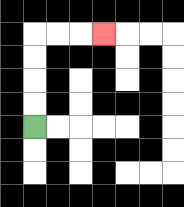{'start': '[1, 5]', 'end': '[4, 1]', 'path_directions': 'U,U,U,U,R,R,R', 'path_coordinates': '[[1, 5], [1, 4], [1, 3], [1, 2], [1, 1], [2, 1], [3, 1], [4, 1]]'}